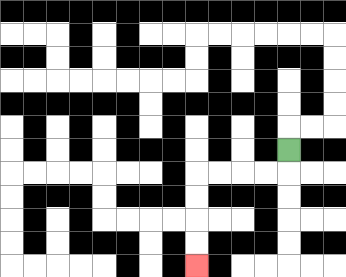{'start': '[12, 6]', 'end': '[8, 11]', 'path_directions': 'D,L,L,L,L,D,D,D,D', 'path_coordinates': '[[12, 6], [12, 7], [11, 7], [10, 7], [9, 7], [8, 7], [8, 8], [8, 9], [8, 10], [8, 11]]'}